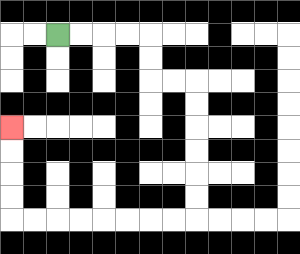{'start': '[2, 1]', 'end': '[0, 5]', 'path_directions': 'R,R,R,R,D,D,R,R,D,D,D,D,D,D,L,L,L,L,L,L,L,L,U,U,U,U', 'path_coordinates': '[[2, 1], [3, 1], [4, 1], [5, 1], [6, 1], [6, 2], [6, 3], [7, 3], [8, 3], [8, 4], [8, 5], [8, 6], [8, 7], [8, 8], [8, 9], [7, 9], [6, 9], [5, 9], [4, 9], [3, 9], [2, 9], [1, 9], [0, 9], [0, 8], [0, 7], [0, 6], [0, 5]]'}